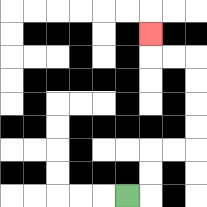{'start': '[5, 8]', 'end': '[6, 1]', 'path_directions': 'R,U,U,R,R,U,U,U,U,L,L,U', 'path_coordinates': '[[5, 8], [6, 8], [6, 7], [6, 6], [7, 6], [8, 6], [8, 5], [8, 4], [8, 3], [8, 2], [7, 2], [6, 2], [6, 1]]'}